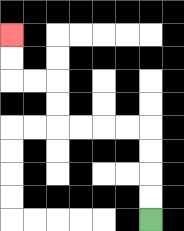{'start': '[6, 9]', 'end': '[0, 1]', 'path_directions': 'U,U,U,U,L,L,L,L,U,U,L,L,U,U', 'path_coordinates': '[[6, 9], [6, 8], [6, 7], [6, 6], [6, 5], [5, 5], [4, 5], [3, 5], [2, 5], [2, 4], [2, 3], [1, 3], [0, 3], [0, 2], [0, 1]]'}